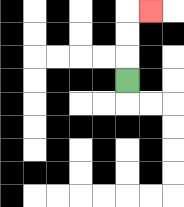{'start': '[5, 3]', 'end': '[6, 0]', 'path_directions': 'U,U,U,R', 'path_coordinates': '[[5, 3], [5, 2], [5, 1], [5, 0], [6, 0]]'}